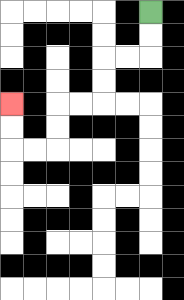{'start': '[6, 0]', 'end': '[0, 4]', 'path_directions': 'D,D,L,L,D,D,L,L,D,D,L,L,U,U', 'path_coordinates': '[[6, 0], [6, 1], [6, 2], [5, 2], [4, 2], [4, 3], [4, 4], [3, 4], [2, 4], [2, 5], [2, 6], [1, 6], [0, 6], [0, 5], [0, 4]]'}